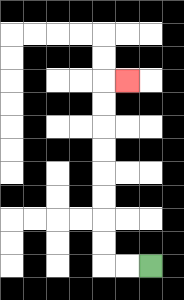{'start': '[6, 11]', 'end': '[5, 3]', 'path_directions': 'L,L,U,U,U,U,U,U,U,U,R', 'path_coordinates': '[[6, 11], [5, 11], [4, 11], [4, 10], [4, 9], [4, 8], [4, 7], [4, 6], [4, 5], [4, 4], [4, 3], [5, 3]]'}